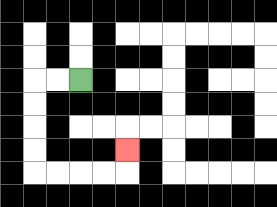{'start': '[3, 3]', 'end': '[5, 6]', 'path_directions': 'L,L,D,D,D,D,R,R,R,R,U', 'path_coordinates': '[[3, 3], [2, 3], [1, 3], [1, 4], [1, 5], [1, 6], [1, 7], [2, 7], [3, 7], [4, 7], [5, 7], [5, 6]]'}